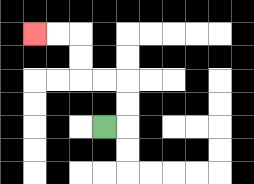{'start': '[4, 5]', 'end': '[1, 1]', 'path_directions': 'R,U,U,L,L,U,U,L,L', 'path_coordinates': '[[4, 5], [5, 5], [5, 4], [5, 3], [4, 3], [3, 3], [3, 2], [3, 1], [2, 1], [1, 1]]'}